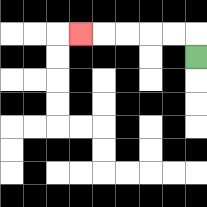{'start': '[8, 2]', 'end': '[3, 1]', 'path_directions': 'U,L,L,L,L,L', 'path_coordinates': '[[8, 2], [8, 1], [7, 1], [6, 1], [5, 1], [4, 1], [3, 1]]'}